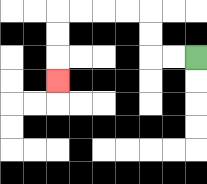{'start': '[8, 2]', 'end': '[2, 3]', 'path_directions': 'L,L,U,U,L,L,L,L,D,D,D', 'path_coordinates': '[[8, 2], [7, 2], [6, 2], [6, 1], [6, 0], [5, 0], [4, 0], [3, 0], [2, 0], [2, 1], [2, 2], [2, 3]]'}